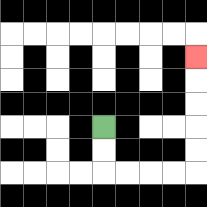{'start': '[4, 5]', 'end': '[8, 2]', 'path_directions': 'D,D,R,R,R,R,U,U,U,U,U', 'path_coordinates': '[[4, 5], [4, 6], [4, 7], [5, 7], [6, 7], [7, 7], [8, 7], [8, 6], [8, 5], [8, 4], [8, 3], [8, 2]]'}